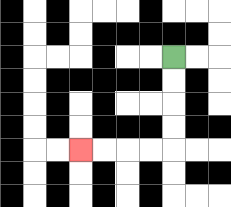{'start': '[7, 2]', 'end': '[3, 6]', 'path_directions': 'D,D,D,D,L,L,L,L', 'path_coordinates': '[[7, 2], [7, 3], [7, 4], [7, 5], [7, 6], [6, 6], [5, 6], [4, 6], [3, 6]]'}